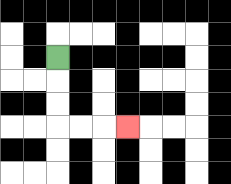{'start': '[2, 2]', 'end': '[5, 5]', 'path_directions': 'D,D,D,R,R,R', 'path_coordinates': '[[2, 2], [2, 3], [2, 4], [2, 5], [3, 5], [4, 5], [5, 5]]'}